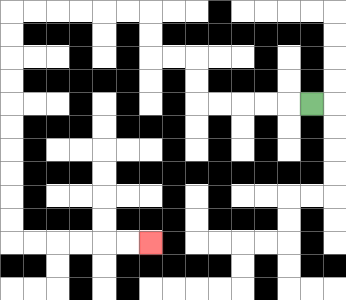{'start': '[13, 4]', 'end': '[6, 10]', 'path_directions': 'L,L,L,L,L,U,U,L,L,U,U,L,L,L,L,L,L,D,D,D,D,D,D,D,D,D,D,R,R,R,R,R,R', 'path_coordinates': '[[13, 4], [12, 4], [11, 4], [10, 4], [9, 4], [8, 4], [8, 3], [8, 2], [7, 2], [6, 2], [6, 1], [6, 0], [5, 0], [4, 0], [3, 0], [2, 0], [1, 0], [0, 0], [0, 1], [0, 2], [0, 3], [0, 4], [0, 5], [0, 6], [0, 7], [0, 8], [0, 9], [0, 10], [1, 10], [2, 10], [3, 10], [4, 10], [5, 10], [6, 10]]'}